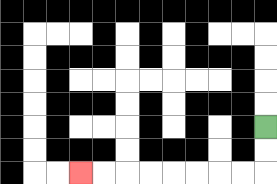{'start': '[11, 5]', 'end': '[3, 7]', 'path_directions': 'D,D,L,L,L,L,L,L,L,L', 'path_coordinates': '[[11, 5], [11, 6], [11, 7], [10, 7], [9, 7], [8, 7], [7, 7], [6, 7], [5, 7], [4, 7], [3, 7]]'}